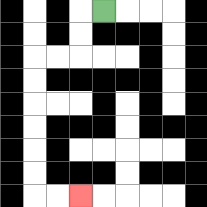{'start': '[4, 0]', 'end': '[3, 8]', 'path_directions': 'L,D,D,L,L,D,D,D,D,D,D,R,R', 'path_coordinates': '[[4, 0], [3, 0], [3, 1], [3, 2], [2, 2], [1, 2], [1, 3], [1, 4], [1, 5], [1, 6], [1, 7], [1, 8], [2, 8], [3, 8]]'}